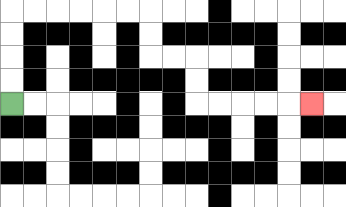{'start': '[0, 4]', 'end': '[13, 4]', 'path_directions': 'U,U,U,U,R,R,R,R,R,R,D,D,R,R,D,D,R,R,R,R,R', 'path_coordinates': '[[0, 4], [0, 3], [0, 2], [0, 1], [0, 0], [1, 0], [2, 0], [3, 0], [4, 0], [5, 0], [6, 0], [6, 1], [6, 2], [7, 2], [8, 2], [8, 3], [8, 4], [9, 4], [10, 4], [11, 4], [12, 4], [13, 4]]'}